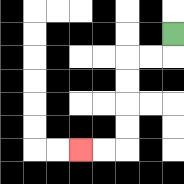{'start': '[7, 1]', 'end': '[3, 6]', 'path_directions': 'D,L,L,D,D,D,D,L,L', 'path_coordinates': '[[7, 1], [7, 2], [6, 2], [5, 2], [5, 3], [5, 4], [5, 5], [5, 6], [4, 6], [3, 6]]'}